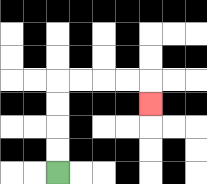{'start': '[2, 7]', 'end': '[6, 4]', 'path_directions': 'U,U,U,U,R,R,R,R,D', 'path_coordinates': '[[2, 7], [2, 6], [2, 5], [2, 4], [2, 3], [3, 3], [4, 3], [5, 3], [6, 3], [6, 4]]'}